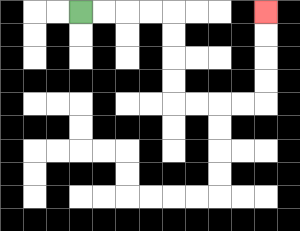{'start': '[3, 0]', 'end': '[11, 0]', 'path_directions': 'R,R,R,R,D,D,D,D,R,R,R,R,U,U,U,U', 'path_coordinates': '[[3, 0], [4, 0], [5, 0], [6, 0], [7, 0], [7, 1], [7, 2], [7, 3], [7, 4], [8, 4], [9, 4], [10, 4], [11, 4], [11, 3], [11, 2], [11, 1], [11, 0]]'}